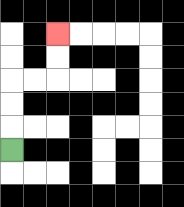{'start': '[0, 6]', 'end': '[2, 1]', 'path_directions': 'U,U,U,R,R,U,U', 'path_coordinates': '[[0, 6], [0, 5], [0, 4], [0, 3], [1, 3], [2, 3], [2, 2], [2, 1]]'}